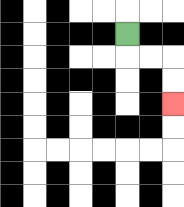{'start': '[5, 1]', 'end': '[7, 4]', 'path_directions': 'D,R,R,D,D', 'path_coordinates': '[[5, 1], [5, 2], [6, 2], [7, 2], [7, 3], [7, 4]]'}